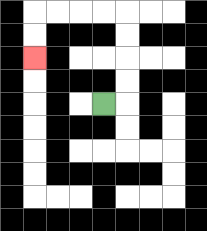{'start': '[4, 4]', 'end': '[1, 2]', 'path_directions': 'R,U,U,U,U,L,L,L,L,D,D', 'path_coordinates': '[[4, 4], [5, 4], [5, 3], [5, 2], [5, 1], [5, 0], [4, 0], [3, 0], [2, 0], [1, 0], [1, 1], [1, 2]]'}